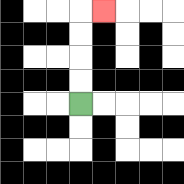{'start': '[3, 4]', 'end': '[4, 0]', 'path_directions': 'U,U,U,U,R', 'path_coordinates': '[[3, 4], [3, 3], [3, 2], [3, 1], [3, 0], [4, 0]]'}